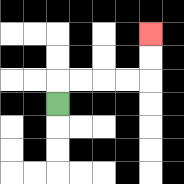{'start': '[2, 4]', 'end': '[6, 1]', 'path_directions': 'U,R,R,R,R,U,U', 'path_coordinates': '[[2, 4], [2, 3], [3, 3], [4, 3], [5, 3], [6, 3], [6, 2], [6, 1]]'}